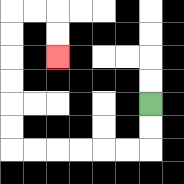{'start': '[6, 4]', 'end': '[2, 2]', 'path_directions': 'D,D,L,L,L,L,L,L,U,U,U,U,U,U,R,R,D,D', 'path_coordinates': '[[6, 4], [6, 5], [6, 6], [5, 6], [4, 6], [3, 6], [2, 6], [1, 6], [0, 6], [0, 5], [0, 4], [0, 3], [0, 2], [0, 1], [0, 0], [1, 0], [2, 0], [2, 1], [2, 2]]'}